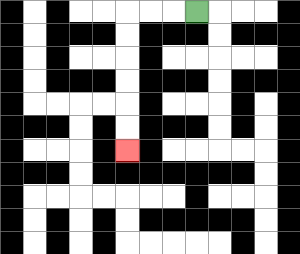{'start': '[8, 0]', 'end': '[5, 6]', 'path_directions': 'L,L,L,D,D,D,D,D,D', 'path_coordinates': '[[8, 0], [7, 0], [6, 0], [5, 0], [5, 1], [5, 2], [5, 3], [5, 4], [5, 5], [5, 6]]'}